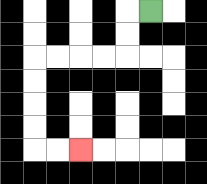{'start': '[6, 0]', 'end': '[3, 6]', 'path_directions': 'L,D,D,L,L,L,L,D,D,D,D,R,R', 'path_coordinates': '[[6, 0], [5, 0], [5, 1], [5, 2], [4, 2], [3, 2], [2, 2], [1, 2], [1, 3], [1, 4], [1, 5], [1, 6], [2, 6], [3, 6]]'}